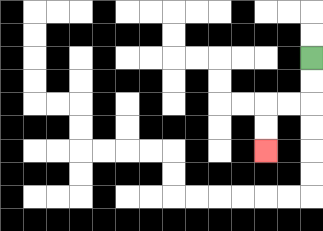{'start': '[13, 2]', 'end': '[11, 6]', 'path_directions': 'D,D,L,L,D,D', 'path_coordinates': '[[13, 2], [13, 3], [13, 4], [12, 4], [11, 4], [11, 5], [11, 6]]'}